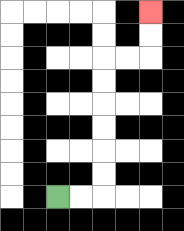{'start': '[2, 8]', 'end': '[6, 0]', 'path_directions': 'R,R,U,U,U,U,U,U,R,R,U,U', 'path_coordinates': '[[2, 8], [3, 8], [4, 8], [4, 7], [4, 6], [4, 5], [4, 4], [4, 3], [4, 2], [5, 2], [6, 2], [6, 1], [6, 0]]'}